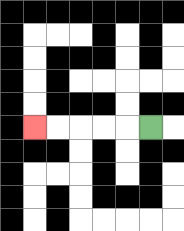{'start': '[6, 5]', 'end': '[1, 5]', 'path_directions': 'L,L,L,L,L', 'path_coordinates': '[[6, 5], [5, 5], [4, 5], [3, 5], [2, 5], [1, 5]]'}